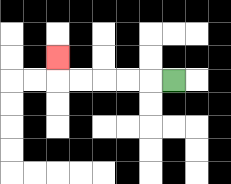{'start': '[7, 3]', 'end': '[2, 2]', 'path_directions': 'L,L,L,L,L,U', 'path_coordinates': '[[7, 3], [6, 3], [5, 3], [4, 3], [3, 3], [2, 3], [2, 2]]'}